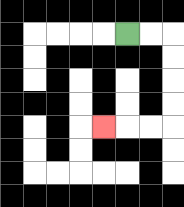{'start': '[5, 1]', 'end': '[4, 5]', 'path_directions': 'R,R,D,D,D,D,L,L,L', 'path_coordinates': '[[5, 1], [6, 1], [7, 1], [7, 2], [7, 3], [7, 4], [7, 5], [6, 5], [5, 5], [4, 5]]'}